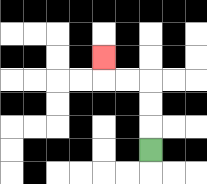{'start': '[6, 6]', 'end': '[4, 2]', 'path_directions': 'U,U,U,L,L,U', 'path_coordinates': '[[6, 6], [6, 5], [6, 4], [6, 3], [5, 3], [4, 3], [4, 2]]'}